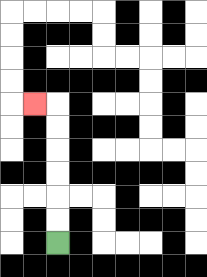{'start': '[2, 10]', 'end': '[1, 4]', 'path_directions': 'U,U,U,U,U,U,L', 'path_coordinates': '[[2, 10], [2, 9], [2, 8], [2, 7], [2, 6], [2, 5], [2, 4], [1, 4]]'}